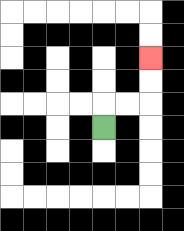{'start': '[4, 5]', 'end': '[6, 2]', 'path_directions': 'U,R,R,U,U', 'path_coordinates': '[[4, 5], [4, 4], [5, 4], [6, 4], [6, 3], [6, 2]]'}